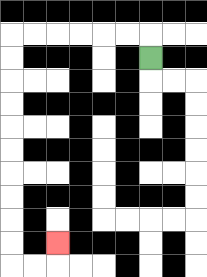{'start': '[6, 2]', 'end': '[2, 10]', 'path_directions': 'U,L,L,L,L,L,L,D,D,D,D,D,D,D,D,D,D,R,R,U', 'path_coordinates': '[[6, 2], [6, 1], [5, 1], [4, 1], [3, 1], [2, 1], [1, 1], [0, 1], [0, 2], [0, 3], [0, 4], [0, 5], [0, 6], [0, 7], [0, 8], [0, 9], [0, 10], [0, 11], [1, 11], [2, 11], [2, 10]]'}